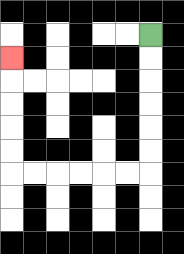{'start': '[6, 1]', 'end': '[0, 2]', 'path_directions': 'D,D,D,D,D,D,L,L,L,L,L,L,U,U,U,U,U', 'path_coordinates': '[[6, 1], [6, 2], [6, 3], [6, 4], [6, 5], [6, 6], [6, 7], [5, 7], [4, 7], [3, 7], [2, 7], [1, 7], [0, 7], [0, 6], [0, 5], [0, 4], [0, 3], [0, 2]]'}